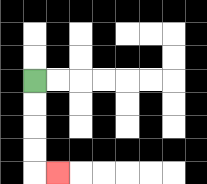{'start': '[1, 3]', 'end': '[2, 7]', 'path_directions': 'D,D,D,D,R', 'path_coordinates': '[[1, 3], [1, 4], [1, 5], [1, 6], [1, 7], [2, 7]]'}